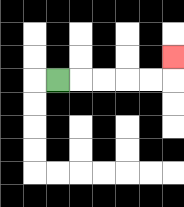{'start': '[2, 3]', 'end': '[7, 2]', 'path_directions': 'R,R,R,R,R,U', 'path_coordinates': '[[2, 3], [3, 3], [4, 3], [5, 3], [6, 3], [7, 3], [7, 2]]'}